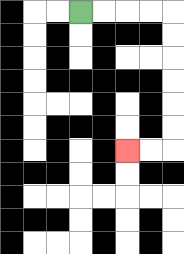{'start': '[3, 0]', 'end': '[5, 6]', 'path_directions': 'R,R,R,R,D,D,D,D,D,D,L,L', 'path_coordinates': '[[3, 0], [4, 0], [5, 0], [6, 0], [7, 0], [7, 1], [7, 2], [7, 3], [7, 4], [7, 5], [7, 6], [6, 6], [5, 6]]'}